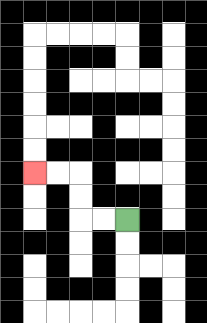{'start': '[5, 9]', 'end': '[1, 7]', 'path_directions': 'L,L,U,U,L,L', 'path_coordinates': '[[5, 9], [4, 9], [3, 9], [3, 8], [3, 7], [2, 7], [1, 7]]'}